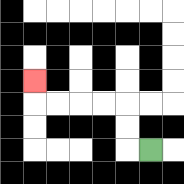{'start': '[6, 6]', 'end': '[1, 3]', 'path_directions': 'L,U,U,L,L,L,L,U', 'path_coordinates': '[[6, 6], [5, 6], [5, 5], [5, 4], [4, 4], [3, 4], [2, 4], [1, 4], [1, 3]]'}